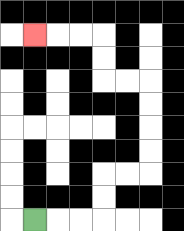{'start': '[1, 9]', 'end': '[1, 1]', 'path_directions': 'R,R,R,U,U,R,R,U,U,U,U,L,L,U,U,L,L,L', 'path_coordinates': '[[1, 9], [2, 9], [3, 9], [4, 9], [4, 8], [4, 7], [5, 7], [6, 7], [6, 6], [6, 5], [6, 4], [6, 3], [5, 3], [4, 3], [4, 2], [4, 1], [3, 1], [2, 1], [1, 1]]'}